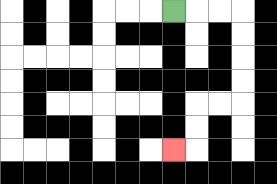{'start': '[7, 0]', 'end': '[7, 6]', 'path_directions': 'R,R,R,D,D,D,D,L,L,D,D,L', 'path_coordinates': '[[7, 0], [8, 0], [9, 0], [10, 0], [10, 1], [10, 2], [10, 3], [10, 4], [9, 4], [8, 4], [8, 5], [8, 6], [7, 6]]'}